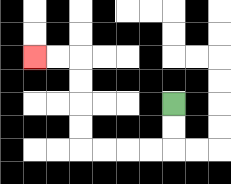{'start': '[7, 4]', 'end': '[1, 2]', 'path_directions': 'D,D,L,L,L,L,U,U,U,U,L,L', 'path_coordinates': '[[7, 4], [7, 5], [7, 6], [6, 6], [5, 6], [4, 6], [3, 6], [3, 5], [3, 4], [3, 3], [3, 2], [2, 2], [1, 2]]'}